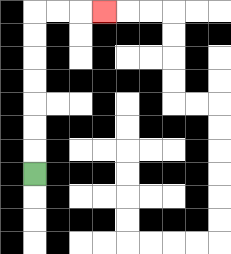{'start': '[1, 7]', 'end': '[4, 0]', 'path_directions': 'U,U,U,U,U,U,U,R,R,R', 'path_coordinates': '[[1, 7], [1, 6], [1, 5], [1, 4], [1, 3], [1, 2], [1, 1], [1, 0], [2, 0], [3, 0], [4, 0]]'}